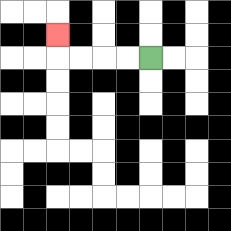{'start': '[6, 2]', 'end': '[2, 1]', 'path_directions': 'L,L,L,L,U', 'path_coordinates': '[[6, 2], [5, 2], [4, 2], [3, 2], [2, 2], [2, 1]]'}